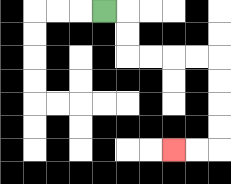{'start': '[4, 0]', 'end': '[7, 6]', 'path_directions': 'R,D,D,R,R,R,R,D,D,D,D,L,L', 'path_coordinates': '[[4, 0], [5, 0], [5, 1], [5, 2], [6, 2], [7, 2], [8, 2], [9, 2], [9, 3], [9, 4], [9, 5], [9, 6], [8, 6], [7, 6]]'}